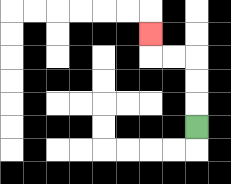{'start': '[8, 5]', 'end': '[6, 1]', 'path_directions': 'U,U,U,L,L,U', 'path_coordinates': '[[8, 5], [8, 4], [8, 3], [8, 2], [7, 2], [6, 2], [6, 1]]'}